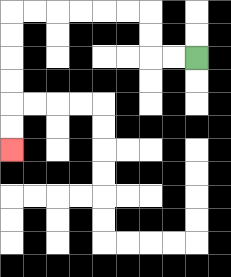{'start': '[8, 2]', 'end': '[0, 6]', 'path_directions': 'L,L,U,U,L,L,L,L,L,L,D,D,D,D,D,D', 'path_coordinates': '[[8, 2], [7, 2], [6, 2], [6, 1], [6, 0], [5, 0], [4, 0], [3, 0], [2, 0], [1, 0], [0, 0], [0, 1], [0, 2], [0, 3], [0, 4], [0, 5], [0, 6]]'}